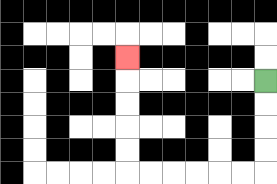{'start': '[11, 3]', 'end': '[5, 2]', 'path_directions': 'D,D,D,D,L,L,L,L,L,L,U,U,U,U,U', 'path_coordinates': '[[11, 3], [11, 4], [11, 5], [11, 6], [11, 7], [10, 7], [9, 7], [8, 7], [7, 7], [6, 7], [5, 7], [5, 6], [5, 5], [5, 4], [5, 3], [5, 2]]'}